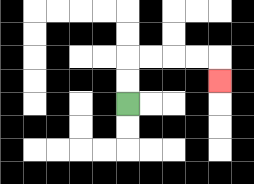{'start': '[5, 4]', 'end': '[9, 3]', 'path_directions': 'U,U,R,R,R,R,D', 'path_coordinates': '[[5, 4], [5, 3], [5, 2], [6, 2], [7, 2], [8, 2], [9, 2], [9, 3]]'}